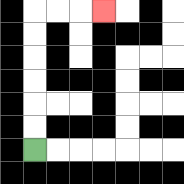{'start': '[1, 6]', 'end': '[4, 0]', 'path_directions': 'U,U,U,U,U,U,R,R,R', 'path_coordinates': '[[1, 6], [1, 5], [1, 4], [1, 3], [1, 2], [1, 1], [1, 0], [2, 0], [3, 0], [4, 0]]'}